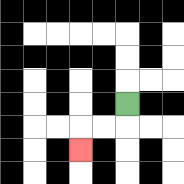{'start': '[5, 4]', 'end': '[3, 6]', 'path_directions': 'D,L,L,D', 'path_coordinates': '[[5, 4], [5, 5], [4, 5], [3, 5], [3, 6]]'}